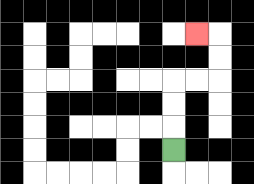{'start': '[7, 6]', 'end': '[8, 1]', 'path_directions': 'U,U,U,R,R,U,U,L', 'path_coordinates': '[[7, 6], [7, 5], [7, 4], [7, 3], [8, 3], [9, 3], [9, 2], [9, 1], [8, 1]]'}